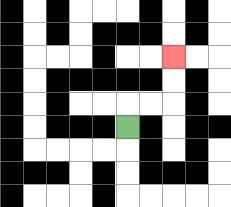{'start': '[5, 5]', 'end': '[7, 2]', 'path_directions': 'U,R,R,U,U', 'path_coordinates': '[[5, 5], [5, 4], [6, 4], [7, 4], [7, 3], [7, 2]]'}